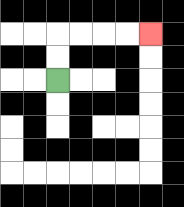{'start': '[2, 3]', 'end': '[6, 1]', 'path_directions': 'U,U,R,R,R,R', 'path_coordinates': '[[2, 3], [2, 2], [2, 1], [3, 1], [4, 1], [5, 1], [6, 1]]'}